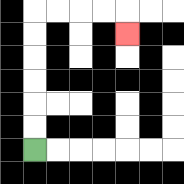{'start': '[1, 6]', 'end': '[5, 1]', 'path_directions': 'U,U,U,U,U,U,R,R,R,R,D', 'path_coordinates': '[[1, 6], [1, 5], [1, 4], [1, 3], [1, 2], [1, 1], [1, 0], [2, 0], [3, 0], [4, 0], [5, 0], [5, 1]]'}